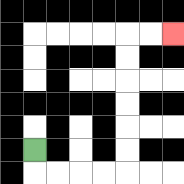{'start': '[1, 6]', 'end': '[7, 1]', 'path_directions': 'D,R,R,R,R,U,U,U,U,U,U,R,R', 'path_coordinates': '[[1, 6], [1, 7], [2, 7], [3, 7], [4, 7], [5, 7], [5, 6], [5, 5], [5, 4], [5, 3], [5, 2], [5, 1], [6, 1], [7, 1]]'}